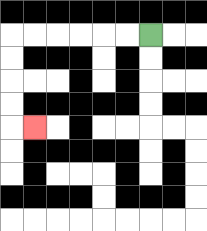{'start': '[6, 1]', 'end': '[1, 5]', 'path_directions': 'L,L,L,L,L,L,D,D,D,D,R', 'path_coordinates': '[[6, 1], [5, 1], [4, 1], [3, 1], [2, 1], [1, 1], [0, 1], [0, 2], [0, 3], [0, 4], [0, 5], [1, 5]]'}